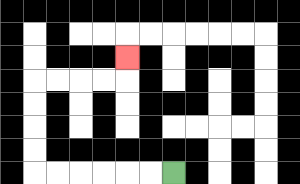{'start': '[7, 7]', 'end': '[5, 2]', 'path_directions': 'L,L,L,L,L,L,U,U,U,U,R,R,R,R,U', 'path_coordinates': '[[7, 7], [6, 7], [5, 7], [4, 7], [3, 7], [2, 7], [1, 7], [1, 6], [1, 5], [1, 4], [1, 3], [2, 3], [3, 3], [4, 3], [5, 3], [5, 2]]'}